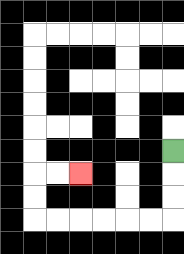{'start': '[7, 6]', 'end': '[3, 7]', 'path_directions': 'D,D,D,L,L,L,L,L,L,U,U,R,R', 'path_coordinates': '[[7, 6], [7, 7], [7, 8], [7, 9], [6, 9], [5, 9], [4, 9], [3, 9], [2, 9], [1, 9], [1, 8], [1, 7], [2, 7], [3, 7]]'}